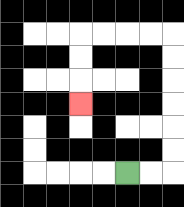{'start': '[5, 7]', 'end': '[3, 4]', 'path_directions': 'R,R,U,U,U,U,U,U,L,L,L,L,D,D,D', 'path_coordinates': '[[5, 7], [6, 7], [7, 7], [7, 6], [7, 5], [7, 4], [7, 3], [7, 2], [7, 1], [6, 1], [5, 1], [4, 1], [3, 1], [3, 2], [3, 3], [3, 4]]'}